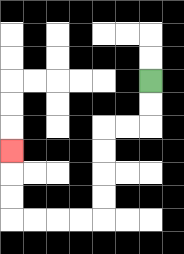{'start': '[6, 3]', 'end': '[0, 6]', 'path_directions': 'D,D,L,L,D,D,D,D,L,L,L,L,U,U,U', 'path_coordinates': '[[6, 3], [6, 4], [6, 5], [5, 5], [4, 5], [4, 6], [4, 7], [4, 8], [4, 9], [3, 9], [2, 9], [1, 9], [0, 9], [0, 8], [0, 7], [0, 6]]'}